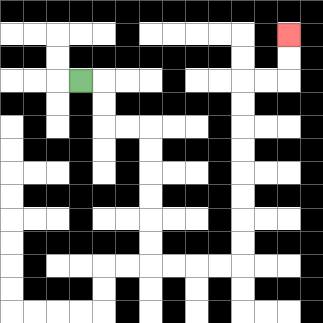{'start': '[3, 3]', 'end': '[12, 1]', 'path_directions': 'R,D,D,R,R,D,D,D,D,D,D,R,R,R,R,U,U,U,U,U,U,U,U,R,R,U,U', 'path_coordinates': '[[3, 3], [4, 3], [4, 4], [4, 5], [5, 5], [6, 5], [6, 6], [6, 7], [6, 8], [6, 9], [6, 10], [6, 11], [7, 11], [8, 11], [9, 11], [10, 11], [10, 10], [10, 9], [10, 8], [10, 7], [10, 6], [10, 5], [10, 4], [10, 3], [11, 3], [12, 3], [12, 2], [12, 1]]'}